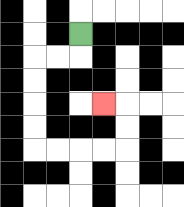{'start': '[3, 1]', 'end': '[4, 4]', 'path_directions': 'D,L,L,D,D,D,D,R,R,R,R,U,U,L', 'path_coordinates': '[[3, 1], [3, 2], [2, 2], [1, 2], [1, 3], [1, 4], [1, 5], [1, 6], [2, 6], [3, 6], [4, 6], [5, 6], [5, 5], [5, 4], [4, 4]]'}